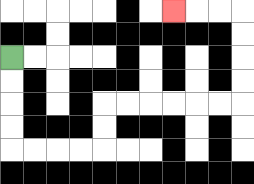{'start': '[0, 2]', 'end': '[7, 0]', 'path_directions': 'D,D,D,D,R,R,R,R,U,U,R,R,R,R,R,R,U,U,U,U,L,L,L', 'path_coordinates': '[[0, 2], [0, 3], [0, 4], [0, 5], [0, 6], [1, 6], [2, 6], [3, 6], [4, 6], [4, 5], [4, 4], [5, 4], [6, 4], [7, 4], [8, 4], [9, 4], [10, 4], [10, 3], [10, 2], [10, 1], [10, 0], [9, 0], [8, 0], [7, 0]]'}